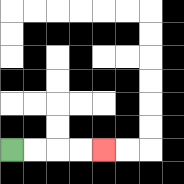{'start': '[0, 6]', 'end': '[4, 6]', 'path_directions': 'R,R,R,R', 'path_coordinates': '[[0, 6], [1, 6], [2, 6], [3, 6], [4, 6]]'}